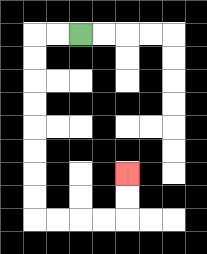{'start': '[3, 1]', 'end': '[5, 7]', 'path_directions': 'L,L,D,D,D,D,D,D,D,D,R,R,R,R,U,U', 'path_coordinates': '[[3, 1], [2, 1], [1, 1], [1, 2], [1, 3], [1, 4], [1, 5], [1, 6], [1, 7], [1, 8], [1, 9], [2, 9], [3, 9], [4, 9], [5, 9], [5, 8], [5, 7]]'}